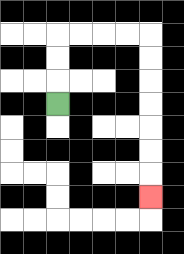{'start': '[2, 4]', 'end': '[6, 8]', 'path_directions': 'U,U,U,R,R,R,R,D,D,D,D,D,D,D', 'path_coordinates': '[[2, 4], [2, 3], [2, 2], [2, 1], [3, 1], [4, 1], [5, 1], [6, 1], [6, 2], [6, 3], [6, 4], [6, 5], [6, 6], [6, 7], [6, 8]]'}